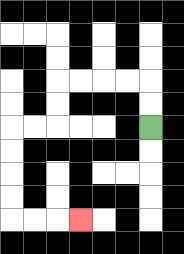{'start': '[6, 5]', 'end': '[3, 9]', 'path_directions': 'U,U,L,L,L,L,D,D,L,L,D,D,D,D,R,R,R', 'path_coordinates': '[[6, 5], [6, 4], [6, 3], [5, 3], [4, 3], [3, 3], [2, 3], [2, 4], [2, 5], [1, 5], [0, 5], [0, 6], [0, 7], [0, 8], [0, 9], [1, 9], [2, 9], [3, 9]]'}